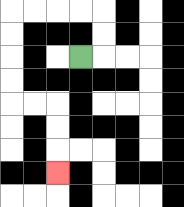{'start': '[3, 2]', 'end': '[2, 7]', 'path_directions': 'R,U,U,L,L,L,L,D,D,D,D,R,R,D,D,D', 'path_coordinates': '[[3, 2], [4, 2], [4, 1], [4, 0], [3, 0], [2, 0], [1, 0], [0, 0], [0, 1], [0, 2], [0, 3], [0, 4], [1, 4], [2, 4], [2, 5], [2, 6], [2, 7]]'}